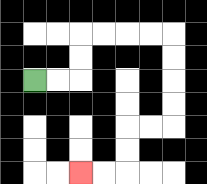{'start': '[1, 3]', 'end': '[3, 7]', 'path_directions': 'R,R,U,U,R,R,R,R,D,D,D,D,L,L,D,D,L,L', 'path_coordinates': '[[1, 3], [2, 3], [3, 3], [3, 2], [3, 1], [4, 1], [5, 1], [6, 1], [7, 1], [7, 2], [7, 3], [7, 4], [7, 5], [6, 5], [5, 5], [5, 6], [5, 7], [4, 7], [3, 7]]'}